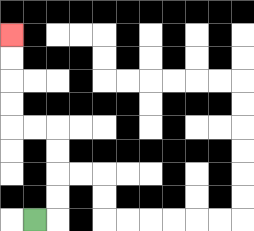{'start': '[1, 9]', 'end': '[0, 1]', 'path_directions': 'R,U,U,U,U,L,L,U,U,U,U', 'path_coordinates': '[[1, 9], [2, 9], [2, 8], [2, 7], [2, 6], [2, 5], [1, 5], [0, 5], [0, 4], [0, 3], [0, 2], [0, 1]]'}